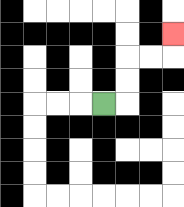{'start': '[4, 4]', 'end': '[7, 1]', 'path_directions': 'R,U,U,R,R,U', 'path_coordinates': '[[4, 4], [5, 4], [5, 3], [5, 2], [6, 2], [7, 2], [7, 1]]'}